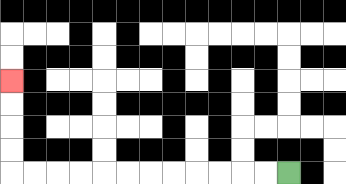{'start': '[12, 7]', 'end': '[0, 3]', 'path_directions': 'L,L,L,L,L,L,L,L,L,L,L,L,U,U,U,U', 'path_coordinates': '[[12, 7], [11, 7], [10, 7], [9, 7], [8, 7], [7, 7], [6, 7], [5, 7], [4, 7], [3, 7], [2, 7], [1, 7], [0, 7], [0, 6], [0, 5], [0, 4], [0, 3]]'}